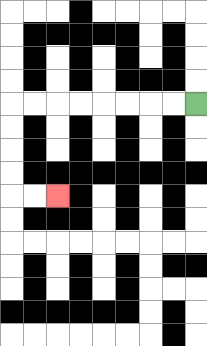{'start': '[8, 4]', 'end': '[2, 8]', 'path_directions': 'L,L,L,L,L,L,L,L,D,D,D,D,R,R', 'path_coordinates': '[[8, 4], [7, 4], [6, 4], [5, 4], [4, 4], [3, 4], [2, 4], [1, 4], [0, 4], [0, 5], [0, 6], [0, 7], [0, 8], [1, 8], [2, 8]]'}